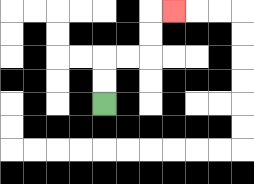{'start': '[4, 4]', 'end': '[7, 0]', 'path_directions': 'U,U,R,R,U,U,R', 'path_coordinates': '[[4, 4], [4, 3], [4, 2], [5, 2], [6, 2], [6, 1], [6, 0], [7, 0]]'}